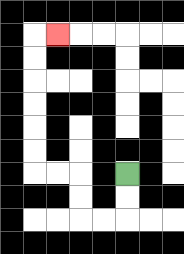{'start': '[5, 7]', 'end': '[2, 1]', 'path_directions': 'D,D,L,L,U,U,L,L,U,U,U,U,U,U,R', 'path_coordinates': '[[5, 7], [5, 8], [5, 9], [4, 9], [3, 9], [3, 8], [3, 7], [2, 7], [1, 7], [1, 6], [1, 5], [1, 4], [1, 3], [1, 2], [1, 1], [2, 1]]'}